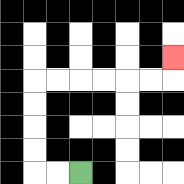{'start': '[3, 7]', 'end': '[7, 2]', 'path_directions': 'L,L,U,U,U,U,R,R,R,R,R,R,U', 'path_coordinates': '[[3, 7], [2, 7], [1, 7], [1, 6], [1, 5], [1, 4], [1, 3], [2, 3], [3, 3], [4, 3], [5, 3], [6, 3], [7, 3], [7, 2]]'}